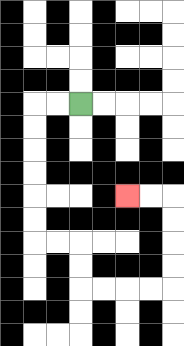{'start': '[3, 4]', 'end': '[5, 8]', 'path_directions': 'L,L,D,D,D,D,D,D,R,R,D,D,R,R,R,R,U,U,U,U,L,L', 'path_coordinates': '[[3, 4], [2, 4], [1, 4], [1, 5], [1, 6], [1, 7], [1, 8], [1, 9], [1, 10], [2, 10], [3, 10], [3, 11], [3, 12], [4, 12], [5, 12], [6, 12], [7, 12], [7, 11], [7, 10], [7, 9], [7, 8], [6, 8], [5, 8]]'}